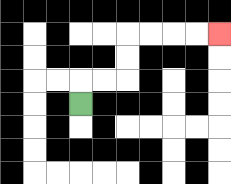{'start': '[3, 4]', 'end': '[9, 1]', 'path_directions': 'U,R,R,U,U,R,R,R,R', 'path_coordinates': '[[3, 4], [3, 3], [4, 3], [5, 3], [5, 2], [5, 1], [6, 1], [7, 1], [8, 1], [9, 1]]'}